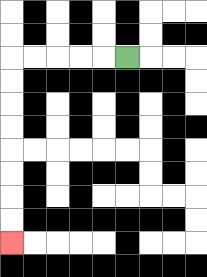{'start': '[5, 2]', 'end': '[0, 10]', 'path_directions': 'L,L,L,L,L,D,D,D,D,D,D,D,D', 'path_coordinates': '[[5, 2], [4, 2], [3, 2], [2, 2], [1, 2], [0, 2], [0, 3], [0, 4], [0, 5], [0, 6], [0, 7], [0, 8], [0, 9], [0, 10]]'}